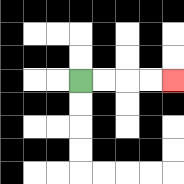{'start': '[3, 3]', 'end': '[7, 3]', 'path_directions': 'R,R,R,R', 'path_coordinates': '[[3, 3], [4, 3], [5, 3], [6, 3], [7, 3]]'}